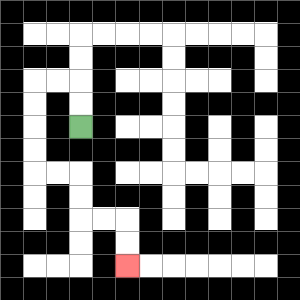{'start': '[3, 5]', 'end': '[5, 11]', 'path_directions': 'U,U,L,L,D,D,D,D,R,R,D,D,R,R,D,D', 'path_coordinates': '[[3, 5], [3, 4], [3, 3], [2, 3], [1, 3], [1, 4], [1, 5], [1, 6], [1, 7], [2, 7], [3, 7], [3, 8], [3, 9], [4, 9], [5, 9], [5, 10], [5, 11]]'}